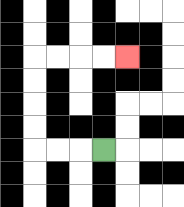{'start': '[4, 6]', 'end': '[5, 2]', 'path_directions': 'L,L,L,U,U,U,U,R,R,R,R', 'path_coordinates': '[[4, 6], [3, 6], [2, 6], [1, 6], [1, 5], [1, 4], [1, 3], [1, 2], [2, 2], [3, 2], [4, 2], [5, 2]]'}